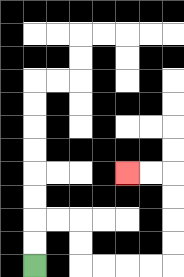{'start': '[1, 11]', 'end': '[5, 7]', 'path_directions': 'U,U,R,R,D,D,R,R,R,R,U,U,U,U,L,L', 'path_coordinates': '[[1, 11], [1, 10], [1, 9], [2, 9], [3, 9], [3, 10], [3, 11], [4, 11], [5, 11], [6, 11], [7, 11], [7, 10], [7, 9], [7, 8], [7, 7], [6, 7], [5, 7]]'}